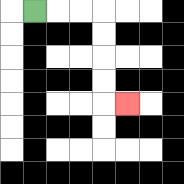{'start': '[1, 0]', 'end': '[5, 4]', 'path_directions': 'R,R,R,D,D,D,D,R', 'path_coordinates': '[[1, 0], [2, 0], [3, 0], [4, 0], [4, 1], [4, 2], [4, 3], [4, 4], [5, 4]]'}